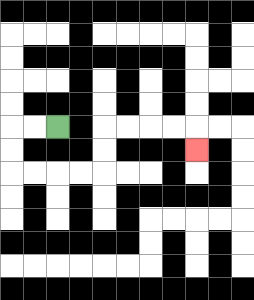{'start': '[2, 5]', 'end': '[8, 6]', 'path_directions': 'L,L,D,D,R,R,R,R,U,U,R,R,R,R,D', 'path_coordinates': '[[2, 5], [1, 5], [0, 5], [0, 6], [0, 7], [1, 7], [2, 7], [3, 7], [4, 7], [4, 6], [4, 5], [5, 5], [6, 5], [7, 5], [8, 5], [8, 6]]'}